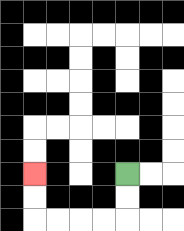{'start': '[5, 7]', 'end': '[1, 7]', 'path_directions': 'D,D,L,L,L,L,U,U', 'path_coordinates': '[[5, 7], [5, 8], [5, 9], [4, 9], [3, 9], [2, 9], [1, 9], [1, 8], [1, 7]]'}